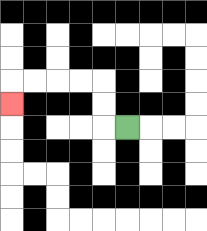{'start': '[5, 5]', 'end': '[0, 4]', 'path_directions': 'L,U,U,L,L,L,L,D', 'path_coordinates': '[[5, 5], [4, 5], [4, 4], [4, 3], [3, 3], [2, 3], [1, 3], [0, 3], [0, 4]]'}